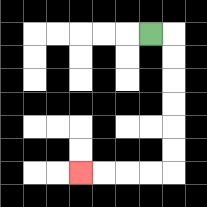{'start': '[6, 1]', 'end': '[3, 7]', 'path_directions': 'R,D,D,D,D,D,D,L,L,L,L', 'path_coordinates': '[[6, 1], [7, 1], [7, 2], [7, 3], [7, 4], [7, 5], [7, 6], [7, 7], [6, 7], [5, 7], [4, 7], [3, 7]]'}